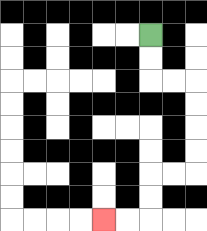{'start': '[6, 1]', 'end': '[4, 9]', 'path_directions': 'D,D,R,R,D,D,D,D,L,L,D,D,L,L', 'path_coordinates': '[[6, 1], [6, 2], [6, 3], [7, 3], [8, 3], [8, 4], [8, 5], [8, 6], [8, 7], [7, 7], [6, 7], [6, 8], [6, 9], [5, 9], [4, 9]]'}